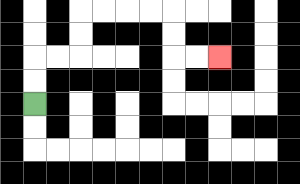{'start': '[1, 4]', 'end': '[9, 2]', 'path_directions': 'U,U,R,R,U,U,R,R,R,R,D,D,R,R', 'path_coordinates': '[[1, 4], [1, 3], [1, 2], [2, 2], [3, 2], [3, 1], [3, 0], [4, 0], [5, 0], [6, 0], [7, 0], [7, 1], [7, 2], [8, 2], [9, 2]]'}